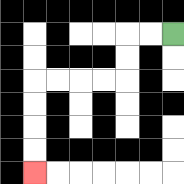{'start': '[7, 1]', 'end': '[1, 7]', 'path_directions': 'L,L,D,D,L,L,L,L,D,D,D,D', 'path_coordinates': '[[7, 1], [6, 1], [5, 1], [5, 2], [5, 3], [4, 3], [3, 3], [2, 3], [1, 3], [1, 4], [1, 5], [1, 6], [1, 7]]'}